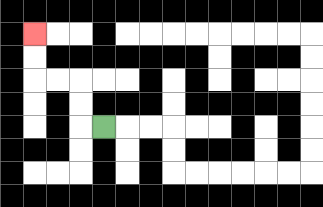{'start': '[4, 5]', 'end': '[1, 1]', 'path_directions': 'L,U,U,L,L,U,U', 'path_coordinates': '[[4, 5], [3, 5], [3, 4], [3, 3], [2, 3], [1, 3], [1, 2], [1, 1]]'}